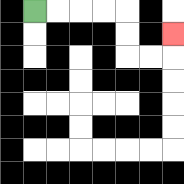{'start': '[1, 0]', 'end': '[7, 1]', 'path_directions': 'R,R,R,R,D,D,R,R,U', 'path_coordinates': '[[1, 0], [2, 0], [3, 0], [4, 0], [5, 0], [5, 1], [5, 2], [6, 2], [7, 2], [7, 1]]'}